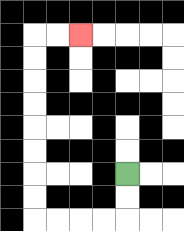{'start': '[5, 7]', 'end': '[3, 1]', 'path_directions': 'D,D,L,L,L,L,U,U,U,U,U,U,U,U,R,R', 'path_coordinates': '[[5, 7], [5, 8], [5, 9], [4, 9], [3, 9], [2, 9], [1, 9], [1, 8], [1, 7], [1, 6], [1, 5], [1, 4], [1, 3], [1, 2], [1, 1], [2, 1], [3, 1]]'}